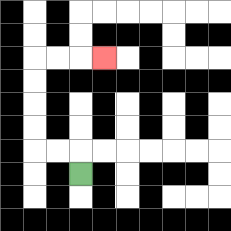{'start': '[3, 7]', 'end': '[4, 2]', 'path_directions': 'U,L,L,U,U,U,U,R,R,R', 'path_coordinates': '[[3, 7], [3, 6], [2, 6], [1, 6], [1, 5], [1, 4], [1, 3], [1, 2], [2, 2], [3, 2], [4, 2]]'}